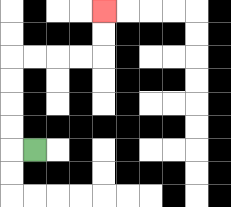{'start': '[1, 6]', 'end': '[4, 0]', 'path_directions': 'L,U,U,U,U,R,R,R,R,U,U', 'path_coordinates': '[[1, 6], [0, 6], [0, 5], [0, 4], [0, 3], [0, 2], [1, 2], [2, 2], [3, 2], [4, 2], [4, 1], [4, 0]]'}